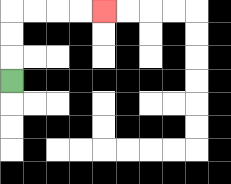{'start': '[0, 3]', 'end': '[4, 0]', 'path_directions': 'U,U,U,R,R,R,R', 'path_coordinates': '[[0, 3], [0, 2], [0, 1], [0, 0], [1, 0], [2, 0], [3, 0], [4, 0]]'}